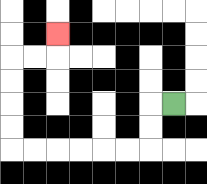{'start': '[7, 4]', 'end': '[2, 1]', 'path_directions': 'L,D,D,L,L,L,L,L,L,U,U,U,U,R,R,U', 'path_coordinates': '[[7, 4], [6, 4], [6, 5], [6, 6], [5, 6], [4, 6], [3, 6], [2, 6], [1, 6], [0, 6], [0, 5], [0, 4], [0, 3], [0, 2], [1, 2], [2, 2], [2, 1]]'}